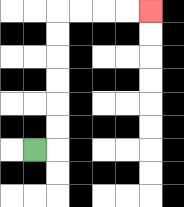{'start': '[1, 6]', 'end': '[6, 0]', 'path_directions': 'R,U,U,U,U,U,U,R,R,R,R', 'path_coordinates': '[[1, 6], [2, 6], [2, 5], [2, 4], [2, 3], [2, 2], [2, 1], [2, 0], [3, 0], [4, 0], [5, 0], [6, 0]]'}